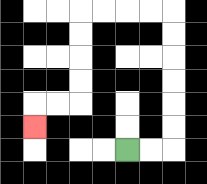{'start': '[5, 6]', 'end': '[1, 5]', 'path_directions': 'R,R,U,U,U,U,U,U,L,L,L,L,D,D,D,D,L,L,D', 'path_coordinates': '[[5, 6], [6, 6], [7, 6], [7, 5], [7, 4], [7, 3], [7, 2], [7, 1], [7, 0], [6, 0], [5, 0], [4, 0], [3, 0], [3, 1], [3, 2], [3, 3], [3, 4], [2, 4], [1, 4], [1, 5]]'}